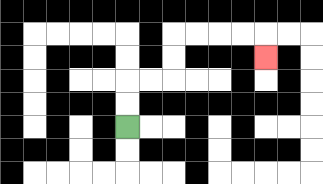{'start': '[5, 5]', 'end': '[11, 2]', 'path_directions': 'U,U,R,R,U,U,R,R,R,R,D', 'path_coordinates': '[[5, 5], [5, 4], [5, 3], [6, 3], [7, 3], [7, 2], [7, 1], [8, 1], [9, 1], [10, 1], [11, 1], [11, 2]]'}